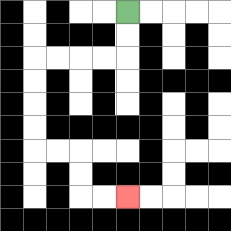{'start': '[5, 0]', 'end': '[5, 8]', 'path_directions': 'D,D,L,L,L,L,D,D,D,D,R,R,D,D,R,R', 'path_coordinates': '[[5, 0], [5, 1], [5, 2], [4, 2], [3, 2], [2, 2], [1, 2], [1, 3], [1, 4], [1, 5], [1, 6], [2, 6], [3, 6], [3, 7], [3, 8], [4, 8], [5, 8]]'}